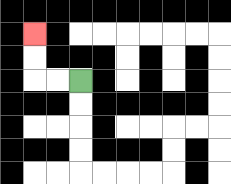{'start': '[3, 3]', 'end': '[1, 1]', 'path_directions': 'L,L,U,U', 'path_coordinates': '[[3, 3], [2, 3], [1, 3], [1, 2], [1, 1]]'}